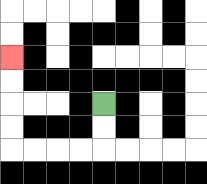{'start': '[4, 4]', 'end': '[0, 2]', 'path_directions': 'D,D,L,L,L,L,U,U,U,U', 'path_coordinates': '[[4, 4], [4, 5], [4, 6], [3, 6], [2, 6], [1, 6], [0, 6], [0, 5], [0, 4], [0, 3], [0, 2]]'}